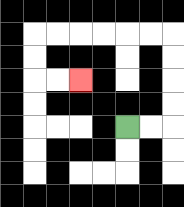{'start': '[5, 5]', 'end': '[3, 3]', 'path_directions': 'R,R,U,U,U,U,L,L,L,L,L,L,D,D,R,R', 'path_coordinates': '[[5, 5], [6, 5], [7, 5], [7, 4], [7, 3], [7, 2], [7, 1], [6, 1], [5, 1], [4, 1], [3, 1], [2, 1], [1, 1], [1, 2], [1, 3], [2, 3], [3, 3]]'}